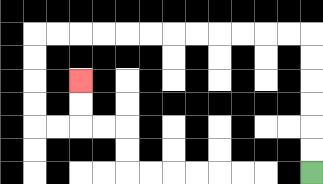{'start': '[13, 7]', 'end': '[3, 3]', 'path_directions': 'U,U,U,U,U,U,L,L,L,L,L,L,L,L,L,L,L,L,D,D,D,D,R,R,U,U', 'path_coordinates': '[[13, 7], [13, 6], [13, 5], [13, 4], [13, 3], [13, 2], [13, 1], [12, 1], [11, 1], [10, 1], [9, 1], [8, 1], [7, 1], [6, 1], [5, 1], [4, 1], [3, 1], [2, 1], [1, 1], [1, 2], [1, 3], [1, 4], [1, 5], [2, 5], [3, 5], [3, 4], [3, 3]]'}